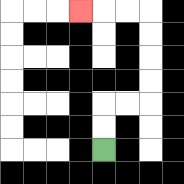{'start': '[4, 6]', 'end': '[3, 0]', 'path_directions': 'U,U,R,R,U,U,U,U,L,L,L', 'path_coordinates': '[[4, 6], [4, 5], [4, 4], [5, 4], [6, 4], [6, 3], [6, 2], [6, 1], [6, 0], [5, 0], [4, 0], [3, 0]]'}